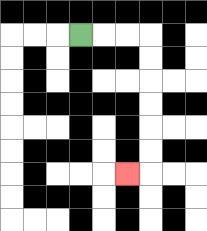{'start': '[3, 1]', 'end': '[5, 7]', 'path_directions': 'R,R,R,D,D,D,D,D,D,L', 'path_coordinates': '[[3, 1], [4, 1], [5, 1], [6, 1], [6, 2], [6, 3], [6, 4], [6, 5], [6, 6], [6, 7], [5, 7]]'}